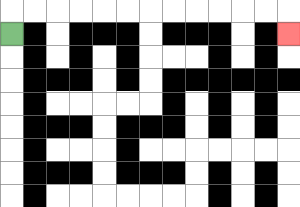{'start': '[0, 1]', 'end': '[12, 1]', 'path_directions': 'U,R,R,R,R,R,R,R,R,R,R,R,R,D', 'path_coordinates': '[[0, 1], [0, 0], [1, 0], [2, 0], [3, 0], [4, 0], [5, 0], [6, 0], [7, 0], [8, 0], [9, 0], [10, 0], [11, 0], [12, 0], [12, 1]]'}